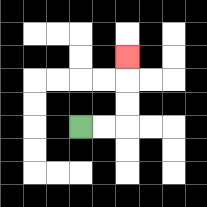{'start': '[3, 5]', 'end': '[5, 2]', 'path_directions': 'R,R,U,U,U', 'path_coordinates': '[[3, 5], [4, 5], [5, 5], [5, 4], [5, 3], [5, 2]]'}